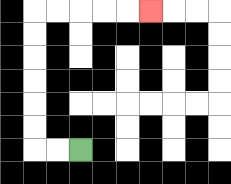{'start': '[3, 6]', 'end': '[6, 0]', 'path_directions': 'L,L,U,U,U,U,U,U,R,R,R,R,R', 'path_coordinates': '[[3, 6], [2, 6], [1, 6], [1, 5], [1, 4], [1, 3], [1, 2], [1, 1], [1, 0], [2, 0], [3, 0], [4, 0], [5, 0], [6, 0]]'}